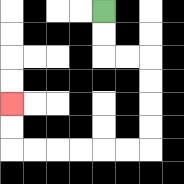{'start': '[4, 0]', 'end': '[0, 4]', 'path_directions': 'D,D,R,R,D,D,D,D,L,L,L,L,L,L,U,U', 'path_coordinates': '[[4, 0], [4, 1], [4, 2], [5, 2], [6, 2], [6, 3], [6, 4], [6, 5], [6, 6], [5, 6], [4, 6], [3, 6], [2, 6], [1, 6], [0, 6], [0, 5], [0, 4]]'}